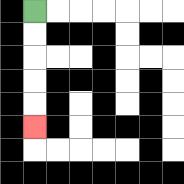{'start': '[1, 0]', 'end': '[1, 5]', 'path_directions': 'D,D,D,D,D', 'path_coordinates': '[[1, 0], [1, 1], [1, 2], [1, 3], [1, 4], [1, 5]]'}